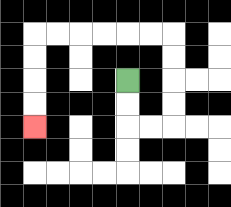{'start': '[5, 3]', 'end': '[1, 5]', 'path_directions': 'D,D,R,R,U,U,U,U,L,L,L,L,L,L,D,D,D,D', 'path_coordinates': '[[5, 3], [5, 4], [5, 5], [6, 5], [7, 5], [7, 4], [7, 3], [7, 2], [7, 1], [6, 1], [5, 1], [4, 1], [3, 1], [2, 1], [1, 1], [1, 2], [1, 3], [1, 4], [1, 5]]'}